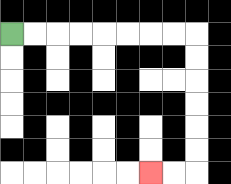{'start': '[0, 1]', 'end': '[6, 7]', 'path_directions': 'R,R,R,R,R,R,R,R,D,D,D,D,D,D,L,L', 'path_coordinates': '[[0, 1], [1, 1], [2, 1], [3, 1], [4, 1], [5, 1], [6, 1], [7, 1], [8, 1], [8, 2], [8, 3], [8, 4], [8, 5], [8, 6], [8, 7], [7, 7], [6, 7]]'}